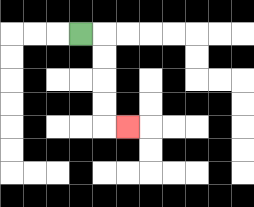{'start': '[3, 1]', 'end': '[5, 5]', 'path_directions': 'R,D,D,D,D,R', 'path_coordinates': '[[3, 1], [4, 1], [4, 2], [4, 3], [4, 4], [4, 5], [5, 5]]'}